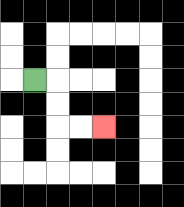{'start': '[1, 3]', 'end': '[4, 5]', 'path_directions': 'R,D,D,R,R', 'path_coordinates': '[[1, 3], [2, 3], [2, 4], [2, 5], [3, 5], [4, 5]]'}